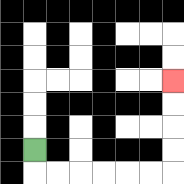{'start': '[1, 6]', 'end': '[7, 3]', 'path_directions': 'D,R,R,R,R,R,R,U,U,U,U', 'path_coordinates': '[[1, 6], [1, 7], [2, 7], [3, 7], [4, 7], [5, 7], [6, 7], [7, 7], [7, 6], [7, 5], [7, 4], [7, 3]]'}